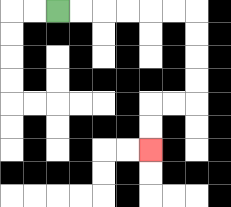{'start': '[2, 0]', 'end': '[6, 6]', 'path_directions': 'R,R,R,R,R,R,D,D,D,D,L,L,D,D', 'path_coordinates': '[[2, 0], [3, 0], [4, 0], [5, 0], [6, 0], [7, 0], [8, 0], [8, 1], [8, 2], [8, 3], [8, 4], [7, 4], [6, 4], [6, 5], [6, 6]]'}